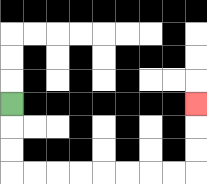{'start': '[0, 4]', 'end': '[8, 4]', 'path_directions': 'D,D,D,R,R,R,R,R,R,R,R,U,U,U', 'path_coordinates': '[[0, 4], [0, 5], [0, 6], [0, 7], [1, 7], [2, 7], [3, 7], [4, 7], [5, 7], [6, 7], [7, 7], [8, 7], [8, 6], [8, 5], [8, 4]]'}